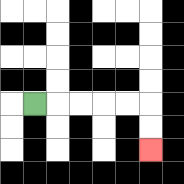{'start': '[1, 4]', 'end': '[6, 6]', 'path_directions': 'R,R,R,R,R,D,D', 'path_coordinates': '[[1, 4], [2, 4], [3, 4], [4, 4], [5, 4], [6, 4], [6, 5], [6, 6]]'}